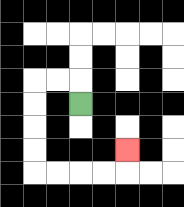{'start': '[3, 4]', 'end': '[5, 6]', 'path_directions': 'U,L,L,D,D,D,D,R,R,R,R,U', 'path_coordinates': '[[3, 4], [3, 3], [2, 3], [1, 3], [1, 4], [1, 5], [1, 6], [1, 7], [2, 7], [3, 7], [4, 7], [5, 7], [5, 6]]'}